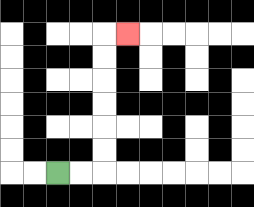{'start': '[2, 7]', 'end': '[5, 1]', 'path_directions': 'R,R,U,U,U,U,U,U,R', 'path_coordinates': '[[2, 7], [3, 7], [4, 7], [4, 6], [4, 5], [4, 4], [4, 3], [4, 2], [4, 1], [5, 1]]'}